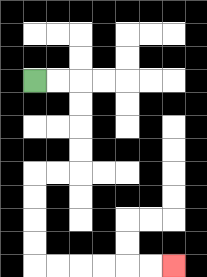{'start': '[1, 3]', 'end': '[7, 11]', 'path_directions': 'R,R,D,D,D,D,L,L,D,D,D,D,R,R,R,R,R,R', 'path_coordinates': '[[1, 3], [2, 3], [3, 3], [3, 4], [3, 5], [3, 6], [3, 7], [2, 7], [1, 7], [1, 8], [1, 9], [1, 10], [1, 11], [2, 11], [3, 11], [4, 11], [5, 11], [6, 11], [7, 11]]'}